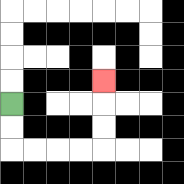{'start': '[0, 4]', 'end': '[4, 3]', 'path_directions': 'D,D,R,R,R,R,U,U,U', 'path_coordinates': '[[0, 4], [0, 5], [0, 6], [1, 6], [2, 6], [3, 6], [4, 6], [4, 5], [4, 4], [4, 3]]'}